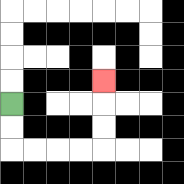{'start': '[0, 4]', 'end': '[4, 3]', 'path_directions': 'D,D,R,R,R,R,U,U,U', 'path_coordinates': '[[0, 4], [0, 5], [0, 6], [1, 6], [2, 6], [3, 6], [4, 6], [4, 5], [4, 4], [4, 3]]'}